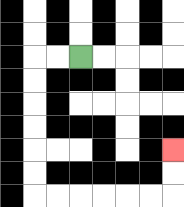{'start': '[3, 2]', 'end': '[7, 6]', 'path_directions': 'L,L,D,D,D,D,D,D,R,R,R,R,R,R,U,U', 'path_coordinates': '[[3, 2], [2, 2], [1, 2], [1, 3], [1, 4], [1, 5], [1, 6], [1, 7], [1, 8], [2, 8], [3, 8], [4, 8], [5, 8], [6, 8], [7, 8], [7, 7], [7, 6]]'}